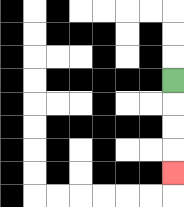{'start': '[7, 3]', 'end': '[7, 7]', 'path_directions': 'D,D,D,D', 'path_coordinates': '[[7, 3], [7, 4], [7, 5], [7, 6], [7, 7]]'}